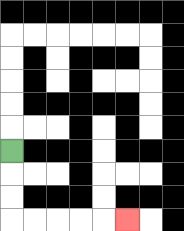{'start': '[0, 6]', 'end': '[5, 9]', 'path_directions': 'D,D,D,R,R,R,R,R', 'path_coordinates': '[[0, 6], [0, 7], [0, 8], [0, 9], [1, 9], [2, 9], [3, 9], [4, 9], [5, 9]]'}